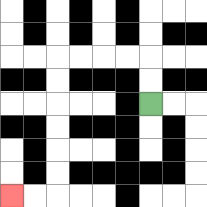{'start': '[6, 4]', 'end': '[0, 8]', 'path_directions': 'U,U,L,L,L,L,D,D,D,D,D,D,L,L', 'path_coordinates': '[[6, 4], [6, 3], [6, 2], [5, 2], [4, 2], [3, 2], [2, 2], [2, 3], [2, 4], [2, 5], [2, 6], [2, 7], [2, 8], [1, 8], [0, 8]]'}